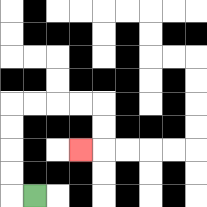{'start': '[1, 8]', 'end': '[3, 6]', 'path_directions': 'L,U,U,U,U,R,R,R,R,D,D,L', 'path_coordinates': '[[1, 8], [0, 8], [0, 7], [0, 6], [0, 5], [0, 4], [1, 4], [2, 4], [3, 4], [4, 4], [4, 5], [4, 6], [3, 6]]'}